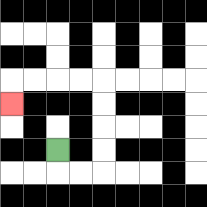{'start': '[2, 6]', 'end': '[0, 4]', 'path_directions': 'D,R,R,U,U,U,U,L,L,L,L,D', 'path_coordinates': '[[2, 6], [2, 7], [3, 7], [4, 7], [4, 6], [4, 5], [4, 4], [4, 3], [3, 3], [2, 3], [1, 3], [0, 3], [0, 4]]'}